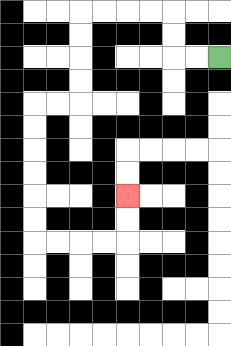{'start': '[9, 2]', 'end': '[5, 8]', 'path_directions': 'L,L,U,U,L,L,L,L,D,D,D,D,L,L,D,D,D,D,D,D,R,R,R,R,U,U', 'path_coordinates': '[[9, 2], [8, 2], [7, 2], [7, 1], [7, 0], [6, 0], [5, 0], [4, 0], [3, 0], [3, 1], [3, 2], [3, 3], [3, 4], [2, 4], [1, 4], [1, 5], [1, 6], [1, 7], [1, 8], [1, 9], [1, 10], [2, 10], [3, 10], [4, 10], [5, 10], [5, 9], [5, 8]]'}